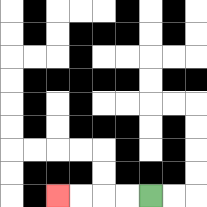{'start': '[6, 8]', 'end': '[2, 8]', 'path_directions': 'L,L,L,L', 'path_coordinates': '[[6, 8], [5, 8], [4, 8], [3, 8], [2, 8]]'}